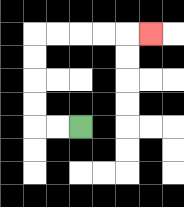{'start': '[3, 5]', 'end': '[6, 1]', 'path_directions': 'L,L,U,U,U,U,R,R,R,R,R', 'path_coordinates': '[[3, 5], [2, 5], [1, 5], [1, 4], [1, 3], [1, 2], [1, 1], [2, 1], [3, 1], [4, 1], [5, 1], [6, 1]]'}